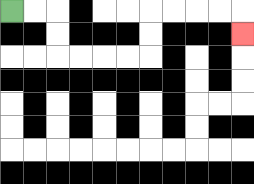{'start': '[0, 0]', 'end': '[10, 1]', 'path_directions': 'R,R,D,D,R,R,R,R,U,U,R,R,R,R,D', 'path_coordinates': '[[0, 0], [1, 0], [2, 0], [2, 1], [2, 2], [3, 2], [4, 2], [5, 2], [6, 2], [6, 1], [6, 0], [7, 0], [8, 0], [9, 0], [10, 0], [10, 1]]'}